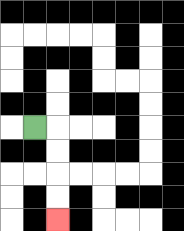{'start': '[1, 5]', 'end': '[2, 9]', 'path_directions': 'R,D,D,D,D', 'path_coordinates': '[[1, 5], [2, 5], [2, 6], [2, 7], [2, 8], [2, 9]]'}